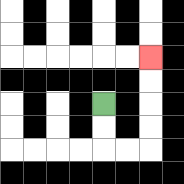{'start': '[4, 4]', 'end': '[6, 2]', 'path_directions': 'D,D,R,R,U,U,U,U', 'path_coordinates': '[[4, 4], [4, 5], [4, 6], [5, 6], [6, 6], [6, 5], [6, 4], [6, 3], [6, 2]]'}